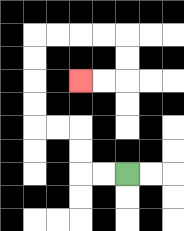{'start': '[5, 7]', 'end': '[3, 3]', 'path_directions': 'L,L,U,U,L,L,U,U,U,U,R,R,R,R,D,D,L,L', 'path_coordinates': '[[5, 7], [4, 7], [3, 7], [3, 6], [3, 5], [2, 5], [1, 5], [1, 4], [1, 3], [1, 2], [1, 1], [2, 1], [3, 1], [4, 1], [5, 1], [5, 2], [5, 3], [4, 3], [3, 3]]'}